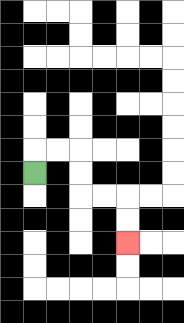{'start': '[1, 7]', 'end': '[5, 10]', 'path_directions': 'U,R,R,D,D,R,R,D,D', 'path_coordinates': '[[1, 7], [1, 6], [2, 6], [3, 6], [3, 7], [3, 8], [4, 8], [5, 8], [5, 9], [5, 10]]'}